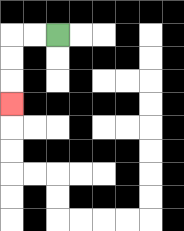{'start': '[2, 1]', 'end': '[0, 4]', 'path_directions': 'L,L,D,D,D', 'path_coordinates': '[[2, 1], [1, 1], [0, 1], [0, 2], [0, 3], [0, 4]]'}